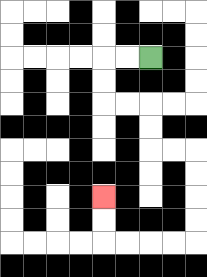{'start': '[6, 2]', 'end': '[4, 8]', 'path_directions': 'L,L,D,D,R,R,D,D,R,R,D,D,D,D,L,L,L,L,U,U', 'path_coordinates': '[[6, 2], [5, 2], [4, 2], [4, 3], [4, 4], [5, 4], [6, 4], [6, 5], [6, 6], [7, 6], [8, 6], [8, 7], [8, 8], [8, 9], [8, 10], [7, 10], [6, 10], [5, 10], [4, 10], [4, 9], [4, 8]]'}